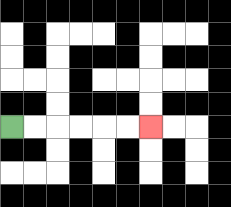{'start': '[0, 5]', 'end': '[6, 5]', 'path_directions': 'R,R,R,R,R,R', 'path_coordinates': '[[0, 5], [1, 5], [2, 5], [3, 5], [4, 5], [5, 5], [6, 5]]'}